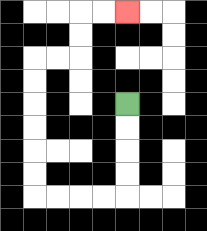{'start': '[5, 4]', 'end': '[5, 0]', 'path_directions': 'D,D,D,D,L,L,L,L,U,U,U,U,U,U,R,R,U,U,R,R', 'path_coordinates': '[[5, 4], [5, 5], [5, 6], [5, 7], [5, 8], [4, 8], [3, 8], [2, 8], [1, 8], [1, 7], [1, 6], [1, 5], [1, 4], [1, 3], [1, 2], [2, 2], [3, 2], [3, 1], [3, 0], [4, 0], [5, 0]]'}